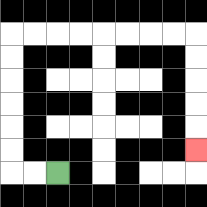{'start': '[2, 7]', 'end': '[8, 6]', 'path_directions': 'L,L,U,U,U,U,U,U,R,R,R,R,R,R,R,R,D,D,D,D,D', 'path_coordinates': '[[2, 7], [1, 7], [0, 7], [0, 6], [0, 5], [0, 4], [0, 3], [0, 2], [0, 1], [1, 1], [2, 1], [3, 1], [4, 1], [5, 1], [6, 1], [7, 1], [8, 1], [8, 2], [8, 3], [8, 4], [8, 5], [8, 6]]'}